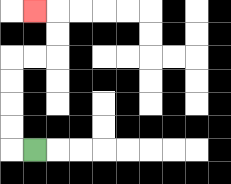{'start': '[1, 6]', 'end': '[1, 0]', 'path_directions': 'L,U,U,U,U,R,R,U,U,L', 'path_coordinates': '[[1, 6], [0, 6], [0, 5], [0, 4], [0, 3], [0, 2], [1, 2], [2, 2], [2, 1], [2, 0], [1, 0]]'}